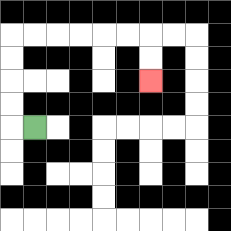{'start': '[1, 5]', 'end': '[6, 3]', 'path_directions': 'L,U,U,U,U,R,R,R,R,R,R,D,D', 'path_coordinates': '[[1, 5], [0, 5], [0, 4], [0, 3], [0, 2], [0, 1], [1, 1], [2, 1], [3, 1], [4, 1], [5, 1], [6, 1], [6, 2], [6, 3]]'}